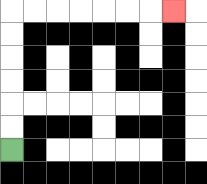{'start': '[0, 6]', 'end': '[7, 0]', 'path_directions': 'U,U,U,U,U,U,R,R,R,R,R,R,R', 'path_coordinates': '[[0, 6], [0, 5], [0, 4], [0, 3], [0, 2], [0, 1], [0, 0], [1, 0], [2, 0], [3, 0], [4, 0], [5, 0], [6, 0], [7, 0]]'}